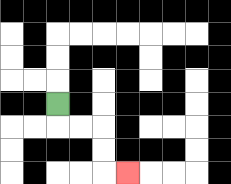{'start': '[2, 4]', 'end': '[5, 7]', 'path_directions': 'D,R,R,D,D,R', 'path_coordinates': '[[2, 4], [2, 5], [3, 5], [4, 5], [4, 6], [4, 7], [5, 7]]'}